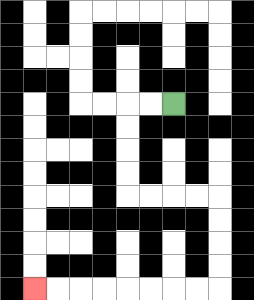{'start': '[7, 4]', 'end': '[1, 12]', 'path_directions': 'L,L,D,D,D,D,R,R,R,R,D,D,D,D,L,L,L,L,L,L,L,L', 'path_coordinates': '[[7, 4], [6, 4], [5, 4], [5, 5], [5, 6], [5, 7], [5, 8], [6, 8], [7, 8], [8, 8], [9, 8], [9, 9], [9, 10], [9, 11], [9, 12], [8, 12], [7, 12], [6, 12], [5, 12], [4, 12], [3, 12], [2, 12], [1, 12]]'}